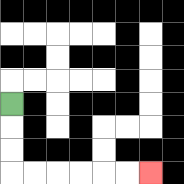{'start': '[0, 4]', 'end': '[6, 7]', 'path_directions': 'D,D,D,R,R,R,R,R,R', 'path_coordinates': '[[0, 4], [0, 5], [0, 6], [0, 7], [1, 7], [2, 7], [3, 7], [4, 7], [5, 7], [6, 7]]'}